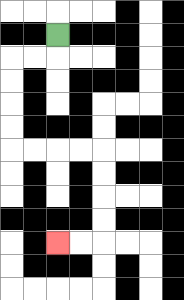{'start': '[2, 1]', 'end': '[2, 10]', 'path_directions': 'D,L,L,D,D,D,D,R,R,R,R,D,D,D,D,L,L', 'path_coordinates': '[[2, 1], [2, 2], [1, 2], [0, 2], [0, 3], [0, 4], [0, 5], [0, 6], [1, 6], [2, 6], [3, 6], [4, 6], [4, 7], [4, 8], [4, 9], [4, 10], [3, 10], [2, 10]]'}